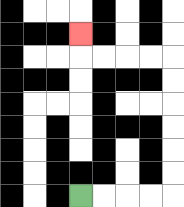{'start': '[3, 8]', 'end': '[3, 1]', 'path_directions': 'R,R,R,R,U,U,U,U,U,U,L,L,L,L,U', 'path_coordinates': '[[3, 8], [4, 8], [5, 8], [6, 8], [7, 8], [7, 7], [7, 6], [7, 5], [7, 4], [7, 3], [7, 2], [6, 2], [5, 2], [4, 2], [3, 2], [3, 1]]'}